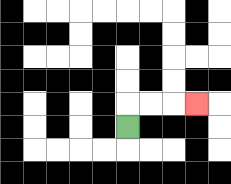{'start': '[5, 5]', 'end': '[8, 4]', 'path_directions': 'U,R,R,R', 'path_coordinates': '[[5, 5], [5, 4], [6, 4], [7, 4], [8, 4]]'}